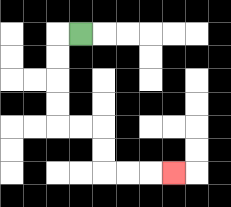{'start': '[3, 1]', 'end': '[7, 7]', 'path_directions': 'L,D,D,D,D,R,R,D,D,R,R,R', 'path_coordinates': '[[3, 1], [2, 1], [2, 2], [2, 3], [2, 4], [2, 5], [3, 5], [4, 5], [4, 6], [4, 7], [5, 7], [6, 7], [7, 7]]'}